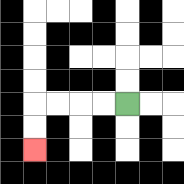{'start': '[5, 4]', 'end': '[1, 6]', 'path_directions': 'L,L,L,L,D,D', 'path_coordinates': '[[5, 4], [4, 4], [3, 4], [2, 4], [1, 4], [1, 5], [1, 6]]'}